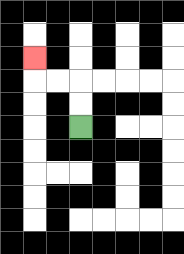{'start': '[3, 5]', 'end': '[1, 2]', 'path_directions': 'U,U,L,L,U', 'path_coordinates': '[[3, 5], [3, 4], [3, 3], [2, 3], [1, 3], [1, 2]]'}